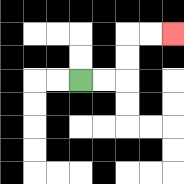{'start': '[3, 3]', 'end': '[7, 1]', 'path_directions': 'R,R,U,U,R,R', 'path_coordinates': '[[3, 3], [4, 3], [5, 3], [5, 2], [5, 1], [6, 1], [7, 1]]'}